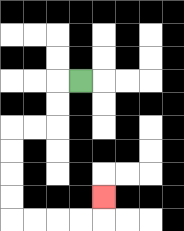{'start': '[3, 3]', 'end': '[4, 8]', 'path_directions': 'L,D,D,L,L,D,D,D,D,R,R,R,R,U', 'path_coordinates': '[[3, 3], [2, 3], [2, 4], [2, 5], [1, 5], [0, 5], [0, 6], [0, 7], [0, 8], [0, 9], [1, 9], [2, 9], [3, 9], [4, 9], [4, 8]]'}